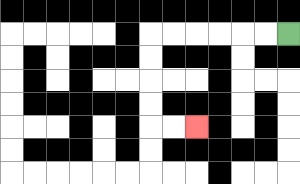{'start': '[12, 1]', 'end': '[8, 5]', 'path_directions': 'L,L,L,L,L,L,D,D,D,D,R,R', 'path_coordinates': '[[12, 1], [11, 1], [10, 1], [9, 1], [8, 1], [7, 1], [6, 1], [6, 2], [6, 3], [6, 4], [6, 5], [7, 5], [8, 5]]'}